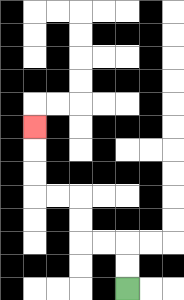{'start': '[5, 12]', 'end': '[1, 5]', 'path_directions': 'U,U,L,L,U,U,L,L,U,U,U', 'path_coordinates': '[[5, 12], [5, 11], [5, 10], [4, 10], [3, 10], [3, 9], [3, 8], [2, 8], [1, 8], [1, 7], [1, 6], [1, 5]]'}